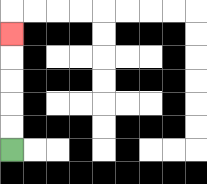{'start': '[0, 6]', 'end': '[0, 1]', 'path_directions': 'U,U,U,U,U', 'path_coordinates': '[[0, 6], [0, 5], [0, 4], [0, 3], [0, 2], [0, 1]]'}